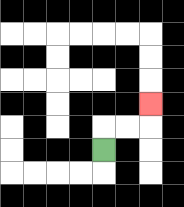{'start': '[4, 6]', 'end': '[6, 4]', 'path_directions': 'U,R,R,U', 'path_coordinates': '[[4, 6], [4, 5], [5, 5], [6, 5], [6, 4]]'}